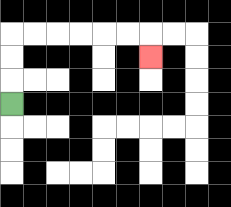{'start': '[0, 4]', 'end': '[6, 2]', 'path_directions': 'U,U,U,R,R,R,R,R,R,D', 'path_coordinates': '[[0, 4], [0, 3], [0, 2], [0, 1], [1, 1], [2, 1], [3, 1], [4, 1], [5, 1], [6, 1], [6, 2]]'}